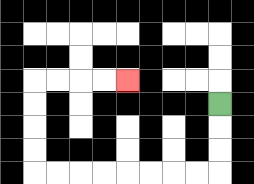{'start': '[9, 4]', 'end': '[5, 3]', 'path_directions': 'D,D,D,L,L,L,L,L,L,L,L,U,U,U,U,R,R,R,R', 'path_coordinates': '[[9, 4], [9, 5], [9, 6], [9, 7], [8, 7], [7, 7], [6, 7], [5, 7], [4, 7], [3, 7], [2, 7], [1, 7], [1, 6], [1, 5], [1, 4], [1, 3], [2, 3], [3, 3], [4, 3], [5, 3]]'}